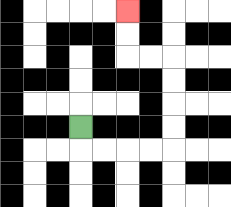{'start': '[3, 5]', 'end': '[5, 0]', 'path_directions': 'D,R,R,R,R,U,U,U,U,L,L,U,U', 'path_coordinates': '[[3, 5], [3, 6], [4, 6], [5, 6], [6, 6], [7, 6], [7, 5], [7, 4], [7, 3], [7, 2], [6, 2], [5, 2], [5, 1], [5, 0]]'}